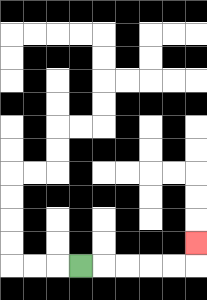{'start': '[3, 11]', 'end': '[8, 10]', 'path_directions': 'R,R,R,R,R,U', 'path_coordinates': '[[3, 11], [4, 11], [5, 11], [6, 11], [7, 11], [8, 11], [8, 10]]'}